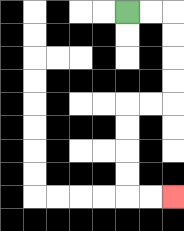{'start': '[5, 0]', 'end': '[7, 8]', 'path_directions': 'R,R,D,D,D,D,L,L,D,D,D,D,R,R', 'path_coordinates': '[[5, 0], [6, 0], [7, 0], [7, 1], [7, 2], [7, 3], [7, 4], [6, 4], [5, 4], [5, 5], [5, 6], [5, 7], [5, 8], [6, 8], [7, 8]]'}